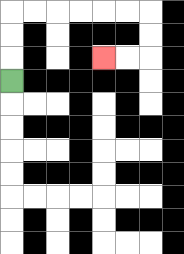{'start': '[0, 3]', 'end': '[4, 2]', 'path_directions': 'U,U,U,R,R,R,R,R,R,D,D,L,L', 'path_coordinates': '[[0, 3], [0, 2], [0, 1], [0, 0], [1, 0], [2, 0], [3, 0], [4, 0], [5, 0], [6, 0], [6, 1], [6, 2], [5, 2], [4, 2]]'}